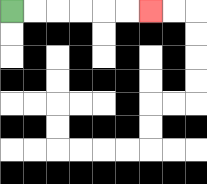{'start': '[0, 0]', 'end': '[6, 0]', 'path_directions': 'R,R,R,R,R,R', 'path_coordinates': '[[0, 0], [1, 0], [2, 0], [3, 0], [4, 0], [5, 0], [6, 0]]'}